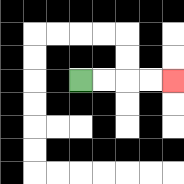{'start': '[3, 3]', 'end': '[7, 3]', 'path_directions': 'R,R,R,R', 'path_coordinates': '[[3, 3], [4, 3], [5, 3], [6, 3], [7, 3]]'}